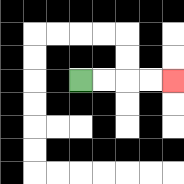{'start': '[3, 3]', 'end': '[7, 3]', 'path_directions': 'R,R,R,R', 'path_coordinates': '[[3, 3], [4, 3], [5, 3], [6, 3], [7, 3]]'}